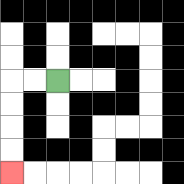{'start': '[2, 3]', 'end': '[0, 7]', 'path_directions': 'L,L,D,D,D,D', 'path_coordinates': '[[2, 3], [1, 3], [0, 3], [0, 4], [0, 5], [0, 6], [0, 7]]'}